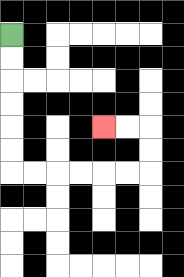{'start': '[0, 1]', 'end': '[4, 5]', 'path_directions': 'D,D,D,D,D,D,R,R,R,R,R,R,U,U,L,L', 'path_coordinates': '[[0, 1], [0, 2], [0, 3], [0, 4], [0, 5], [0, 6], [0, 7], [1, 7], [2, 7], [3, 7], [4, 7], [5, 7], [6, 7], [6, 6], [6, 5], [5, 5], [4, 5]]'}